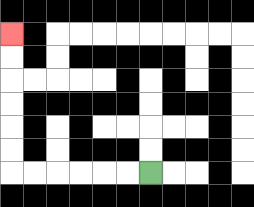{'start': '[6, 7]', 'end': '[0, 1]', 'path_directions': 'L,L,L,L,L,L,U,U,U,U,U,U', 'path_coordinates': '[[6, 7], [5, 7], [4, 7], [3, 7], [2, 7], [1, 7], [0, 7], [0, 6], [0, 5], [0, 4], [0, 3], [0, 2], [0, 1]]'}